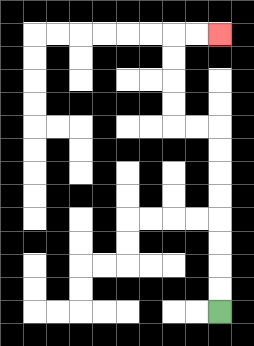{'start': '[9, 13]', 'end': '[9, 1]', 'path_directions': 'U,U,U,U,U,U,U,U,L,L,U,U,U,U,R,R', 'path_coordinates': '[[9, 13], [9, 12], [9, 11], [9, 10], [9, 9], [9, 8], [9, 7], [9, 6], [9, 5], [8, 5], [7, 5], [7, 4], [7, 3], [7, 2], [7, 1], [8, 1], [9, 1]]'}